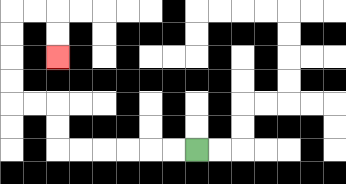{'start': '[8, 6]', 'end': '[2, 2]', 'path_directions': 'L,L,L,L,L,L,U,U,L,L,U,U,U,U,R,R,D,D', 'path_coordinates': '[[8, 6], [7, 6], [6, 6], [5, 6], [4, 6], [3, 6], [2, 6], [2, 5], [2, 4], [1, 4], [0, 4], [0, 3], [0, 2], [0, 1], [0, 0], [1, 0], [2, 0], [2, 1], [2, 2]]'}